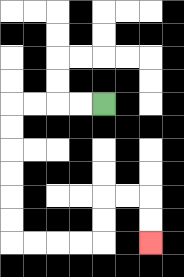{'start': '[4, 4]', 'end': '[6, 10]', 'path_directions': 'L,L,L,L,D,D,D,D,D,D,R,R,R,R,U,U,R,R,D,D', 'path_coordinates': '[[4, 4], [3, 4], [2, 4], [1, 4], [0, 4], [0, 5], [0, 6], [0, 7], [0, 8], [0, 9], [0, 10], [1, 10], [2, 10], [3, 10], [4, 10], [4, 9], [4, 8], [5, 8], [6, 8], [6, 9], [6, 10]]'}